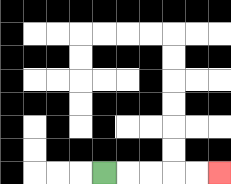{'start': '[4, 7]', 'end': '[9, 7]', 'path_directions': 'R,R,R,R,R', 'path_coordinates': '[[4, 7], [5, 7], [6, 7], [7, 7], [8, 7], [9, 7]]'}